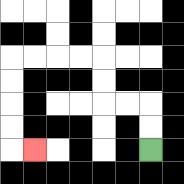{'start': '[6, 6]', 'end': '[1, 6]', 'path_directions': 'U,U,L,L,U,U,L,L,L,L,D,D,D,D,R', 'path_coordinates': '[[6, 6], [6, 5], [6, 4], [5, 4], [4, 4], [4, 3], [4, 2], [3, 2], [2, 2], [1, 2], [0, 2], [0, 3], [0, 4], [0, 5], [0, 6], [1, 6]]'}